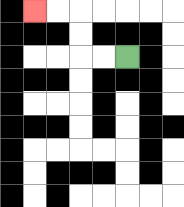{'start': '[5, 2]', 'end': '[1, 0]', 'path_directions': 'L,L,U,U,L,L', 'path_coordinates': '[[5, 2], [4, 2], [3, 2], [3, 1], [3, 0], [2, 0], [1, 0]]'}